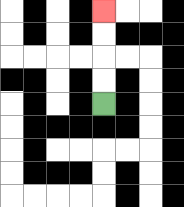{'start': '[4, 4]', 'end': '[4, 0]', 'path_directions': 'U,U,U,U', 'path_coordinates': '[[4, 4], [4, 3], [4, 2], [4, 1], [4, 0]]'}